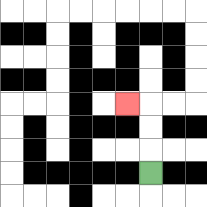{'start': '[6, 7]', 'end': '[5, 4]', 'path_directions': 'U,U,U,L', 'path_coordinates': '[[6, 7], [6, 6], [6, 5], [6, 4], [5, 4]]'}